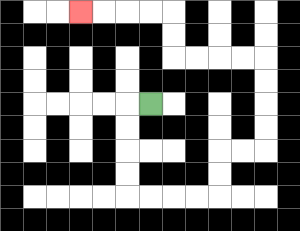{'start': '[6, 4]', 'end': '[3, 0]', 'path_directions': 'L,D,D,D,D,R,R,R,R,U,U,R,R,U,U,U,U,L,L,L,L,U,U,L,L,L,L', 'path_coordinates': '[[6, 4], [5, 4], [5, 5], [5, 6], [5, 7], [5, 8], [6, 8], [7, 8], [8, 8], [9, 8], [9, 7], [9, 6], [10, 6], [11, 6], [11, 5], [11, 4], [11, 3], [11, 2], [10, 2], [9, 2], [8, 2], [7, 2], [7, 1], [7, 0], [6, 0], [5, 0], [4, 0], [3, 0]]'}